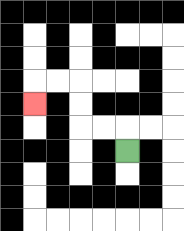{'start': '[5, 6]', 'end': '[1, 4]', 'path_directions': 'U,L,L,U,U,L,L,D', 'path_coordinates': '[[5, 6], [5, 5], [4, 5], [3, 5], [3, 4], [3, 3], [2, 3], [1, 3], [1, 4]]'}